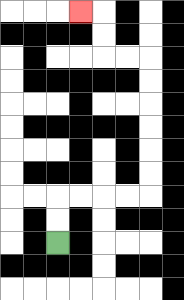{'start': '[2, 10]', 'end': '[3, 0]', 'path_directions': 'U,U,R,R,R,R,U,U,U,U,U,U,L,L,U,U,L', 'path_coordinates': '[[2, 10], [2, 9], [2, 8], [3, 8], [4, 8], [5, 8], [6, 8], [6, 7], [6, 6], [6, 5], [6, 4], [6, 3], [6, 2], [5, 2], [4, 2], [4, 1], [4, 0], [3, 0]]'}